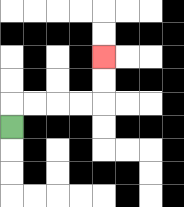{'start': '[0, 5]', 'end': '[4, 2]', 'path_directions': 'U,R,R,R,R,U,U', 'path_coordinates': '[[0, 5], [0, 4], [1, 4], [2, 4], [3, 4], [4, 4], [4, 3], [4, 2]]'}